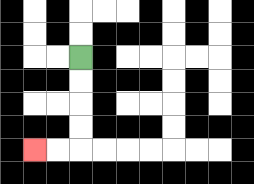{'start': '[3, 2]', 'end': '[1, 6]', 'path_directions': 'D,D,D,D,L,L', 'path_coordinates': '[[3, 2], [3, 3], [3, 4], [3, 5], [3, 6], [2, 6], [1, 6]]'}